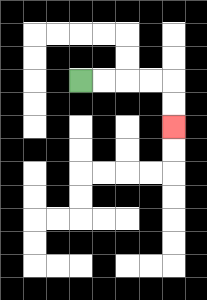{'start': '[3, 3]', 'end': '[7, 5]', 'path_directions': 'R,R,R,R,D,D', 'path_coordinates': '[[3, 3], [4, 3], [5, 3], [6, 3], [7, 3], [7, 4], [7, 5]]'}